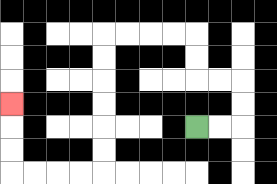{'start': '[8, 5]', 'end': '[0, 4]', 'path_directions': 'R,R,U,U,L,L,U,U,L,L,L,L,D,D,D,D,D,D,L,L,L,L,U,U,U', 'path_coordinates': '[[8, 5], [9, 5], [10, 5], [10, 4], [10, 3], [9, 3], [8, 3], [8, 2], [8, 1], [7, 1], [6, 1], [5, 1], [4, 1], [4, 2], [4, 3], [4, 4], [4, 5], [4, 6], [4, 7], [3, 7], [2, 7], [1, 7], [0, 7], [0, 6], [0, 5], [0, 4]]'}